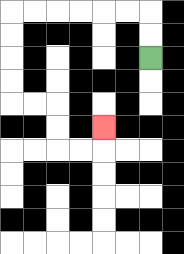{'start': '[6, 2]', 'end': '[4, 5]', 'path_directions': 'U,U,L,L,L,L,L,L,D,D,D,D,R,R,D,D,R,R,U', 'path_coordinates': '[[6, 2], [6, 1], [6, 0], [5, 0], [4, 0], [3, 0], [2, 0], [1, 0], [0, 0], [0, 1], [0, 2], [0, 3], [0, 4], [1, 4], [2, 4], [2, 5], [2, 6], [3, 6], [4, 6], [4, 5]]'}